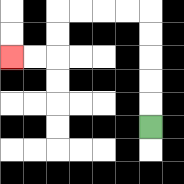{'start': '[6, 5]', 'end': '[0, 2]', 'path_directions': 'U,U,U,U,U,L,L,L,L,D,D,L,L', 'path_coordinates': '[[6, 5], [6, 4], [6, 3], [6, 2], [6, 1], [6, 0], [5, 0], [4, 0], [3, 0], [2, 0], [2, 1], [2, 2], [1, 2], [0, 2]]'}